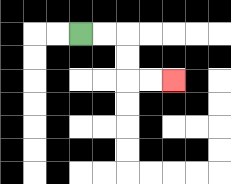{'start': '[3, 1]', 'end': '[7, 3]', 'path_directions': 'R,R,D,D,R,R', 'path_coordinates': '[[3, 1], [4, 1], [5, 1], [5, 2], [5, 3], [6, 3], [7, 3]]'}